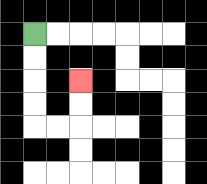{'start': '[1, 1]', 'end': '[3, 3]', 'path_directions': 'D,D,D,D,R,R,U,U', 'path_coordinates': '[[1, 1], [1, 2], [1, 3], [1, 4], [1, 5], [2, 5], [3, 5], [3, 4], [3, 3]]'}